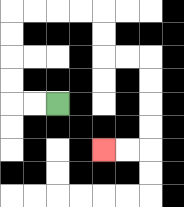{'start': '[2, 4]', 'end': '[4, 6]', 'path_directions': 'L,L,U,U,U,U,R,R,R,R,D,D,R,R,D,D,D,D,L,L', 'path_coordinates': '[[2, 4], [1, 4], [0, 4], [0, 3], [0, 2], [0, 1], [0, 0], [1, 0], [2, 0], [3, 0], [4, 0], [4, 1], [4, 2], [5, 2], [6, 2], [6, 3], [6, 4], [6, 5], [6, 6], [5, 6], [4, 6]]'}